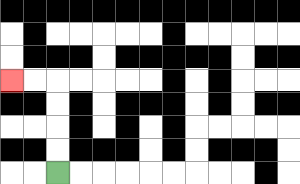{'start': '[2, 7]', 'end': '[0, 3]', 'path_directions': 'U,U,U,U,L,L', 'path_coordinates': '[[2, 7], [2, 6], [2, 5], [2, 4], [2, 3], [1, 3], [0, 3]]'}